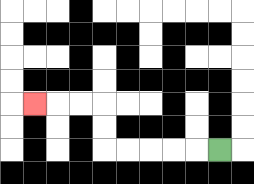{'start': '[9, 6]', 'end': '[1, 4]', 'path_directions': 'L,L,L,L,L,U,U,L,L,L', 'path_coordinates': '[[9, 6], [8, 6], [7, 6], [6, 6], [5, 6], [4, 6], [4, 5], [4, 4], [3, 4], [2, 4], [1, 4]]'}